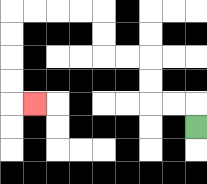{'start': '[8, 5]', 'end': '[1, 4]', 'path_directions': 'U,L,L,U,U,L,L,U,U,L,L,L,L,D,D,D,D,R', 'path_coordinates': '[[8, 5], [8, 4], [7, 4], [6, 4], [6, 3], [6, 2], [5, 2], [4, 2], [4, 1], [4, 0], [3, 0], [2, 0], [1, 0], [0, 0], [0, 1], [0, 2], [0, 3], [0, 4], [1, 4]]'}